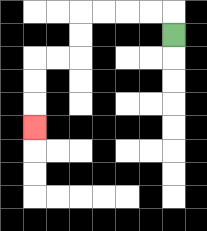{'start': '[7, 1]', 'end': '[1, 5]', 'path_directions': 'U,L,L,L,L,D,D,L,L,D,D,D', 'path_coordinates': '[[7, 1], [7, 0], [6, 0], [5, 0], [4, 0], [3, 0], [3, 1], [3, 2], [2, 2], [1, 2], [1, 3], [1, 4], [1, 5]]'}